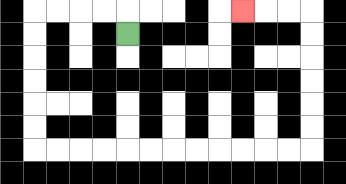{'start': '[5, 1]', 'end': '[10, 0]', 'path_directions': 'U,L,L,L,L,D,D,D,D,D,D,R,R,R,R,R,R,R,R,R,R,R,R,U,U,U,U,U,U,L,L,L', 'path_coordinates': '[[5, 1], [5, 0], [4, 0], [3, 0], [2, 0], [1, 0], [1, 1], [1, 2], [1, 3], [1, 4], [1, 5], [1, 6], [2, 6], [3, 6], [4, 6], [5, 6], [6, 6], [7, 6], [8, 6], [9, 6], [10, 6], [11, 6], [12, 6], [13, 6], [13, 5], [13, 4], [13, 3], [13, 2], [13, 1], [13, 0], [12, 0], [11, 0], [10, 0]]'}